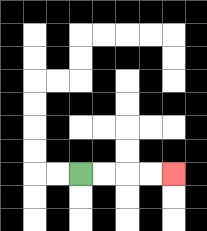{'start': '[3, 7]', 'end': '[7, 7]', 'path_directions': 'R,R,R,R', 'path_coordinates': '[[3, 7], [4, 7], [5, 7], [6, 7], [7, 7]]'}